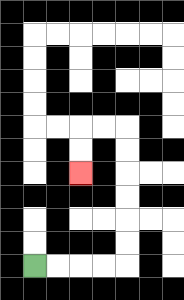{'start': '[1, 11]', 'end': '[3, 7]', 'path_directions': 'R,R,R,R,U,U,U,U,U,U,L,L,D,D', 'path_coordinates': '[[1, 11], [2, 11], [3, 11], [4, 11], [5, 11], [5, 10], [5, 9], [5, 8], [5, 7], [5, 6], [5, 5], [4, 5], [3, 5], [3, 6], [3, 7]]'}